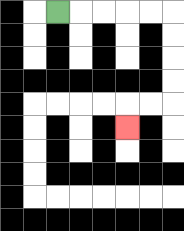{'start': '[2, 0]', 'end': '[5, 5]', 'path_directions': 'R,R,R,R,R,D,D,D,D,L,L,D', 'path_coordinates': '[[2, 0], [3, 0], [4, 0], [5, 0], [6, 0], [7, 0], [7, 1], [7, 2], [7, 3], [7, 4], [6, 4], [5, 4], [5, 5]]'}